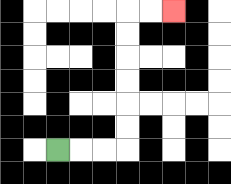{'start': '[2, 6]', 'end': '[7, 0]', 'path_directions': 'R,R,R,U,U,U,U,U,U,R,R', 'path_coordinates': '[[2, 6], [3, 6], [4, 6], [5, 6], [5, 5], [5, 4], [5, 3], [5, 2], [5, 1], [5, 0], [6, 0], [7, 0]]'}